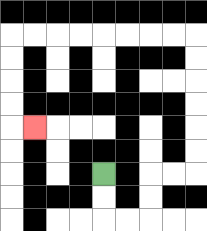{'start': '[4, 7]', 'end': '[1, 5]', 'path_directions': 'D,D,R,R,U,U,R,R,U,U,U,U,U,U,L,L,L,L,L,L,L,L,D,D,D,D,R', 'path_coordinates': '[[4, 7], [4, 8], [4, 9], [5, 9], [6, 9], [6, 8], [6, 7], [7, 7], [8, 7], [8, 6], [8, 5], [8, 4], [8, 3], [8, 2], [8, 1], [7, 1], [6, 1], [5, 1], [4, 1], [3, 1], [2, 1], [1, 1], [0, 1], [0, 2], [0, 3], [0, 4], [0, 5], [1, 5]]'}